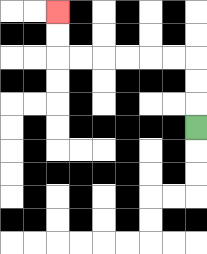{'start': '[8, 5]', 'end': '[2, 0]', 'path_directions': 'U,U,U,L,L,L,L,L,L,U,U', 'path_coordinates': '[[8, 5], [8, 4], [8, 3], [8, 2], [7, 2], [6, 2], [5, 2], [4, 2], [3, 2], [2, 2], [2, 1], [2, 0]]'}